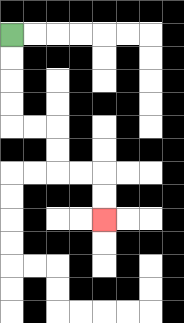{'start': '[0, 1]', 'end': '[4, 9]', 'path_directions': 'D,D,D,D,R,R,D,D,R,R,D,D', 'path_coordinates': '[[0, 1], [0, 2], [0, 3], [0, 4], [0, 5], [1, 5], [2, 5], [2, 6], [2, 7], [3, 7], [4, 7], [4, 8], [4, 9]]'}